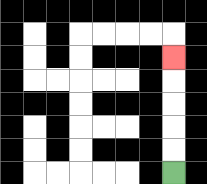{'start': '[7, 7]', 'end': '[7, 2]', 'path_directions': 'U,U,U,U,U', 'path_coordinates': '[[7, 7], [7, 6], [7, 5], [7, 4], [7, 3], [7, 2]]'}